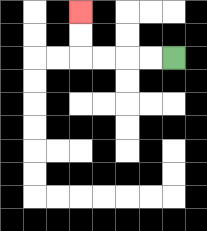{'start': '[7, 2]', 'end': '[3, 0]', 'path_directions': 'L,L,L,L,U,U', 'path_coordinates': '[[7, 2], [6, 2], [5, 2], [4, 2], [3, 2], [3, 1], [3, 0]]'}